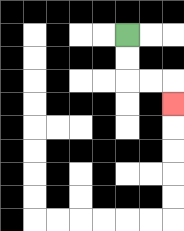{'start': '[5, 1]', 'end': '[7, 4]', 'path_directions': 'D,D,R,R,D', 'path_coordinates': '[[5, 1], [5, 2], [5, 3], [6, 3], [7, 3], [7, 4]]'}